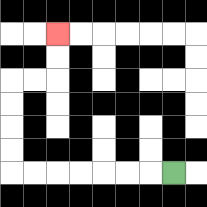{'start': '[7, 7]', 'end': '[2, 1]', 'path_directions': 'L,L,L,L,L,L,L,U,U,U,U,R,R,U,U', 'path_coordinates': '[[7, 7], [6, 7], [5, 7], [4, 7], [3, 7], [2, 7], [1, 7], [0, 7], [0, 6], [0, 5], [0, 4], [0, 3], [1, 3], [2, 3], [2, 2], [2, 1]]'}